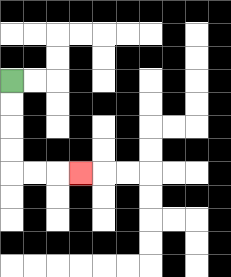{'start': '[0, 3]', 'end': '[3, 7]', 'path_directions': 'D,D,D,D,R,R,R', 'path_coordinates': '[[0, 3], [0, 4], [0, 5], [0, 6], [0, 7], [1, 7], [2, 7], [3, 7]]'}